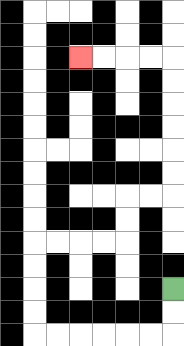{'start': '[7, 12]', 'end': '[3, 2]', 'path_directions': 'D,D,L,L,L,L,L,L,U,U,U,U,R,R,R,R,U,U,R,R,U,U,U,U,U,U,L,L,L,L', 'path_coordinates': '[[7, 12], [7, 13], [7, 14], [6, 14], [5, 14], [4, 14], [3, 14], [2, 14], [1, 14], [1, 13], [1, 12], [1, 11], [1, 10], [2, 10], [3, 10], [4, 10], [5, 10], [5, 9], [5, 8], [6, 8], [7, 8], [7, 7], [7, 6], [7, 5], [7, 4], [7, 3], [7, 2], [6, 2], [5, 2], [4, 2], [3, 2]]'}